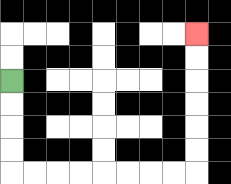{'start': '[0, 3]', 'end': '[8, 1]', 'path_directions': 'D,D,D,D,R,R,R,R,R,R,R,R,U,U,U,U,U,U', 'path_coordinates': '[[0, 3], [0, 4], [0, 5], [0, 6], [0, 7], [1, 7], [2, 7], [3, 7], [4, 7], [5, 7], [6, 7], [7, 7], [8, 7], [8, 6], [8, 5], [8, 4], [8, 3], [8, 2], [8, 1]]'}